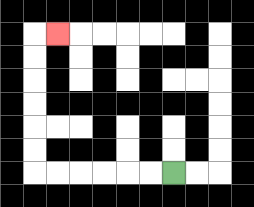{'start': '[7, 7]', 'end': '[2, 1]', 'path_directions': 'L,L,L,L,L,L,U,U,U,U,U,U,R', 'path_coordinates': '[[7, 7], [6, 7], [5, 7], [4, 7], [3, 7], [2, 7], [1, 7], [1, 6], [1, 5], [1, 4], [1, 3], [1, 2], [1, 1], [2, 1]]'}